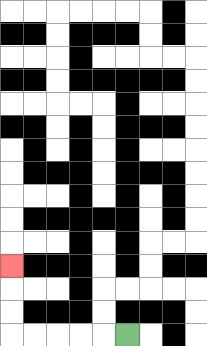{'start': '[5, 14]', 'end': '[0, 11]', 'path_directions': 'L,L,L,L,L,U,U,U', 'path_coordinates': '[[5, 14], [4, 14], [3, 14], [2, 14], [1, 14], [0, 14], [0, 13], [0, 12], [0, 11]]'}